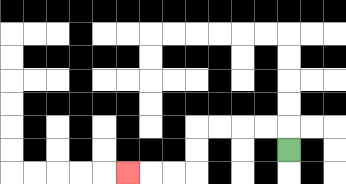{'start': '[12, 6]', 'end': '[5, 7]', 'path_directions': 'U,L,L,L,L,D,D,L,L,L', 'path_coordinates': '[[12, 6], [12, 5], [11, 5], [10, 5], [9, 5], [8, 5], [8, 6], [8, 7], [7, 7], [6, 7], [5, 7]]'}